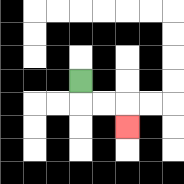{'start': '[3, 3]', 'end': '[5, 5]', 'path_directions': 'D,R,R,D', 'path_coordinates': '[[3, 3], [3, 4], [4, 4], [5, 4], [5, 5]]'}